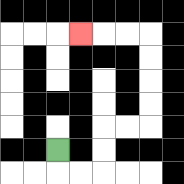{'start': '[2, 6]', 'end': '[3, 1]', 'path_directions': 'D,R,R,U,U,R,R,U,U,U,U,L,L,L', 'path_coordinates': '[[2, 6], [2, 7], [3, 7], [4, 7], [4, 6], [4, 5], [5, 5], [6, 5], [6, 4], [6, 3], [6, 2], [6, 1], [5, 1], [4, 1], [3, 1]]'}